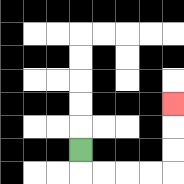{'start': '[3, 6]', 'end': '[7, 4]', 'path_directions': 'D,R,R,R,R,U,U,U', 'path_coordinates': '[[3, 6], [3, 7], [4, 7], [5, 7], [6, 7], [7, 7], [7, 6], [7, 5], [7, 4]]'}